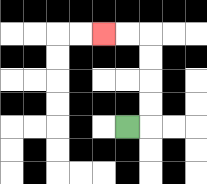{'start': '[5, 5]', 'end': '[4, 1]', 'path_directions': 'R,U,U,U,U,L,L', 'path_coordinates': '[[5, 5], [6, 5], [6, 4], [6, 3], [6, 2], [6, 1], [5, 1], [4, 1]]'}